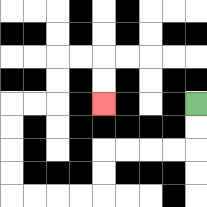{'start': '[8, 4]', 'end': '[4, 4]', 'path_directions': 'D,D,L,L,L,L,D,D,L,L,L,L,U,U,U,U,R,R,U,U,R,R,D,D', 'path_coordinates': '[[8, 4], [8, 5], [8, 6], [7, 6], [6, 6], [5, 6], [4, 6], [4, 7], [4, 8], [3, 8], [2, 8], [1, 8], [0, 8], [0, 7], [0, 6], [0, 5], [0, 4], [1, 4], [2, 4], [2, 3], [2, 2], [3, 2], [4, 2], [4, 3], [4, 4]]'}